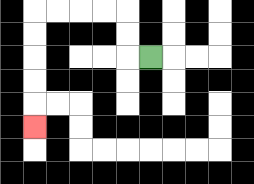{'start': '[6, 2]', 'end': '[1, 5]', 'path_directions': 'L,U,U,L,L,L,L,D,D,D,D,D', 'path_coordinates': '[[6, 2], [5, 2], [5, 1], [5, 0], [4, 0], [3, 0], [2, 0], [1, 0], [1, 1], [1, 2], [1, 3], [1, 4], [1, 5]]'}